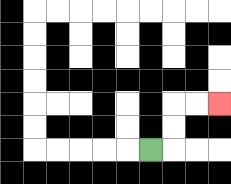{'start': '[6, 6]', 'end': '[9, 4]', 'path_directions': 'R,U,U,R,R', 'path_coordinates': '[[6, 6], [7, 6], [7, 5], [7, 4], [8, 4], [9, 4]]'}